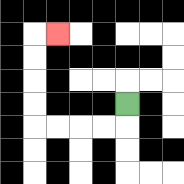{'start': '[5, 4]', 'end': '[2, 1]', 'path_directions': 'D,L,L,L,L,U,U,U,U,R', 'path_coordinates': '[[5, 4], [5, 5], [4, 5], [3, 5], [2, 5], [1, 5], [1, 4], [1, 3], [1, 2], [1, 1], [2, 1]]'}